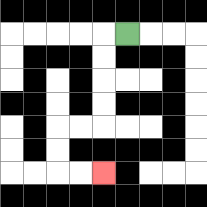{'start': '[5, 1]', 'end': '[4, 7]', 'path_directions': 'L,D,D,D,D,L,L,D,D,R,R', 'path_coordinates': '[[5, 1], [4, 1], [4, 2], [4, 3], [4, 4], [4, 5], [3, 5], [2, 5], [2, 6], [2, 7], [3, 7], [4, 7]]'}